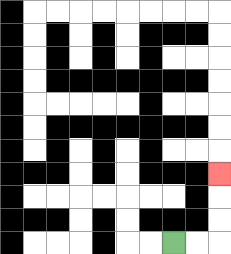{'start': '[7, 10]', 'end': '[9, 7]', 'path_directions': 'R,R,U,U,U', 'path_coordinates': '[[7, 10], [8, 10], [9, 10], [9, 9], [9, 8], [9, 7]]'}